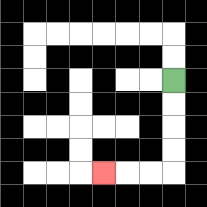{'start': '[7, 3]', 'end': '[4, 7]', 'path_directions': 'D,D,D,D,L,L,L', 'path_coordinates': '[[7, 3], [7, 4], [7, 5], [7, 6], [7, 7], [6, 7], [5, 7], [4, 7]]'}